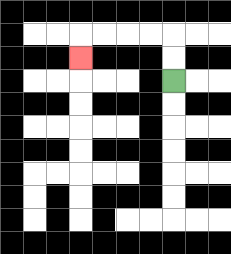{'start': '[7, 3]', 'end': '[3, 2]', 'path_directions': 'U,U,L,L,L,L,D', 'path_coordinates': '[[7, 3], [7, 2], [7, 1], [6, 1], [5, 1], [4, 1], [3, 1], [3, 2]]'}